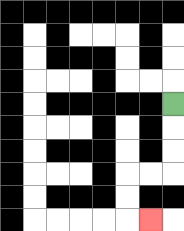{'start': '[7, 4]', 'end': '[6, 9]', 'path_directions': 'D,D,D,L,L,D,D,R', 'path_coordinates': '[[7, 4], [7, 5], [7, 6], [7, 7], [6, 7], [5, 7], [5, 8], [5, 9], [6, 9]]'}